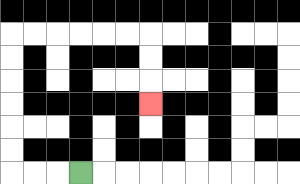{'start': '[3, 7]', 'end': '[6, 4]', 'path_directions': 'L,L,L,U,U,U,U,U,U,R,R,R,R,R,R,D,D,D', 'path_coordinates': '[[3, 7], [2, 7], [1, 7], [0, 7], [0, 6], [0, 5], [0, 4], [0, 3], [0, 2], [0, 1], [1, 1], [2, 1], [3, 1], [4, 1], [5, 1], [6, 1], [6, 2], [6, 3], [6, 4]]'}